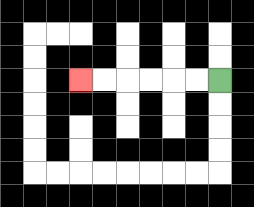{'start': '[9, 3]', 'end': '[3, 3]', 'path_directions': 'L,L,L,L,L,L', 'path_coordinates': '[[9, 3], [8, 3], [7, 3], [6, 3], [5, 3], [4, 3], [3, 3]]'}